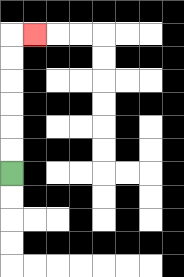{'start': '[0, 7]', 'end': '[1, 1]', 'path_directions': 'U,U,U,U,U,U,R', 'path_coordinates': '[[0, 7], [0, 6], [0, 5], [0, 4], [0, 3], [0, 2], [0, 1], [1, 1]]'}